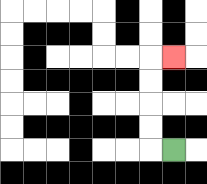{'start': '[7, 6]', 'end': '[7, 2]', 'path_directions': 'L,U,U,U,U,R', 'path_coordinates': '[[7, 6], [6, 6], [6, 5], [6, 4], [6, 3], [6, 2], [7, 2]]'}